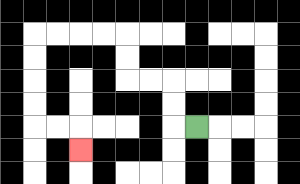{'start': '[8, 5]', 'end': '[3, 6]', 'path_directions': 'L,U,U,L,L,U,U,L,L,L,L,D,D,D,D,R,R,D', 'path_coordinates': '[[8, 5], [7, 5], [7, 4], [7, 3], [6, 3], [5, 3], [5, 2], [5, 1], [4, 1], [3, 1], [2, 1], [1, 1], [1, 2], [1, 3], [1, 4], [1, 5], [2, 5], [3, 5], [3, 6]]'}